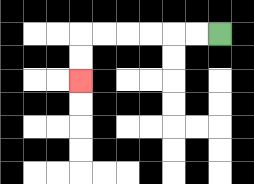{'start': '[9, 1]', 'end': '[3, 3]', 'path_directions': 'L,L,L,L,L,L,D,D', 'path_coordinates': '[[9, 1], [8, 1], [7, 1], [6, 1], [5, 1], [4, 1], [3, 1], [3, 2], [3, 3]]'}